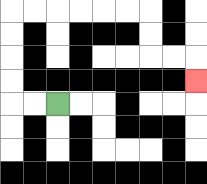{'start': '[2, 4]', 'end': '[8, 3]', 'path_directions': 'L,L,U,U,U,U,R,R,R,R,R,R,D,D,R,R,D', 'path_coordinates': '[[2, 4], [1, 4], [0, 4], [0, 3], [0, 2], [0, 1], [0, 0], [1, 0], [2, 0], [3, 0], [4, 0], [5, 0], [6, 0], [6, 1], [6, 2], [7, 2], [8, 2], [8, 3]]'}